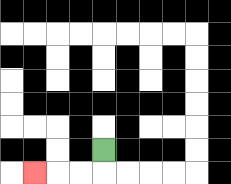{'start': '[4, 6]', 'end': '[1, 7]', 'path_directions': 'D,L,L,L', 'path_coordinates': '[[4, 6], [4, 7], [3, 7], [2, 7], [1, 7]]'}